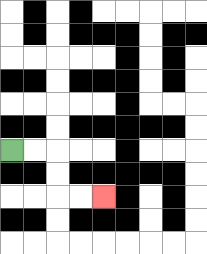{'start': '[0, 6]', 'end': '[4, 8]', 'path_directions': 'R,R,D,D,R,R', 'path_coordinates': '[[0, 6], [1, 6], [2, 6], [2, 7], [2, 8], [3, 8], [4, 8]]'}